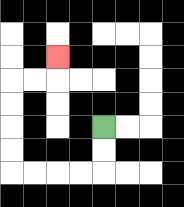{'start': '[4, 5]', 'end': '[2, 2]', 'path_directions': 'D,D,L,L,L,L,U,U,U,U,R,R,U', 'path_coordinates': '[[4, 5], [4, 6], [4, 7], [3, 7], [2, 7], [1, 7], [0, 7], [0, 6], [0, 5], [0, 4], [0, 3], [1, 3], [2, 3], [2, 2]]'}